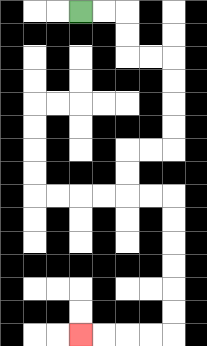{'start': '[3, 0]', 'end': '[3, 14]', 'path_directions': 'R,R,D,D,R,R,D,D,D,D,L,L,D,D,R,R,D,D,D,D,D,D,L,L,L,L', 'path_coordinates': '[[3, 0], [4, 0], [5, 0], [5, 1], [5, 2], [6, 2], [7, 2], [7, 3], [7, 4], [7, 5], [7, 6], [6, 6], [5, 6], [5, 7], [5, 8], [6, 8], [7, 8], [7, 9], [7, 10], [7, 11], [7, 12], [7, 13], [7, 14], [6, 14], [5, 14], [4, 14], [3, 14]]'}